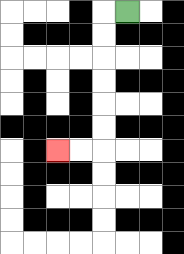{'start': '[5, 0]', 'end': '[2, 6]', 'path_directions': 'L,D,D,D,D,D,D,L,L', 'path_coordinates': '[[5, 0], [4, 0], [4, 1], [4, 2], [4, 3], [4, 4], [4, 5], [4, 6], [3, 6], [2, 6]]'}